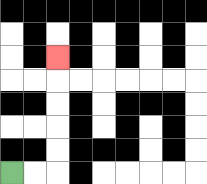{'start': '[0, 7]', 'end': '[2, 2]', 'path_directions': 'R,R,U,U,U,U,U', 'path_coordinates': '[[0, 7], [1, 7], [2, 7], [2, 6], [2, 5], [2, 4], [2, 3], [2, 2]]'}